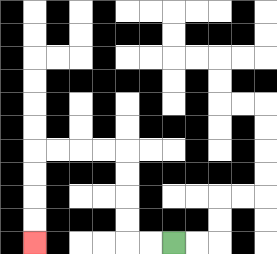{'start': '[7, 10]', 'end': '[1, 10]', 'path_directions': 'L,L,U,U,U,U,L,L,L,L,D,D,D,D', 'path_coordinates': '[[7, 10], [6, 10], [5, 10], [5, 9], [5, 8], [5, 7], [5, 6], [4, 6], [3, 6], [2, 6], [1, 6], [1, 7], [1, 8], [1, 9], [1, 10]]'}